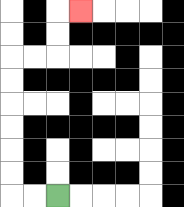{'start': '[2, 8]', 'end': '[3, 0]', 'path_directions': 'L,L,U,U,U,U,U,U,R,R,U,U,R', 'path_coordinates': '[[2, 8], [1, 8], [0, 8], [0, 7], [0, 6], [0, 5], [0, 4], [0, 3], [0, 2], [1, 2], [2, 2], [2, 1], [2, 0], [3, 0]]'}